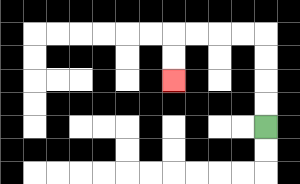{'start': '[11, 5]', 'end': '[7, 3]', 'path_directions': 'U,U,U,U,L,L,L,L,D,D', 'path_coordinates': '[[11, 5], [11, 4], [11, 3], [11, 2], [11, 1], [10, 1], [9, 1], [8, 1], [7, 1], [7, 2], [7, 3]]'}